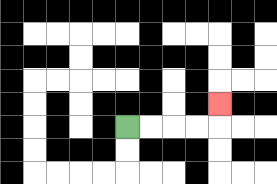{'start': '[5, 5]', 'end': '[9, 4]', 'path_directions': 'R,R,R,R,U', 'path_coordinates': '[[5, 5], [6, 5], [7, 5], [8, 5], [9, 5], [9, 4]]'}